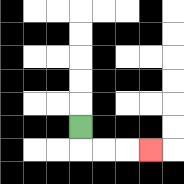{'start': '[3, 5]', 'end': '[6, 6]', 'path_directions': 'D,R,R,R', 'path_coordinates': '[[3, 5], [3, 6], [4, 6], [5, 6], [6, 6]]'}